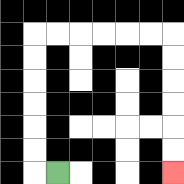{'start': '[2, 7]', 'end': '[7, 7]', 'path_directions': 'L,U,U,U,U,U,U,R,R,R,R,R,R,D,D,D,D,D,D', 'path_coordinates': '[[2, 7], [1, 7], [1, 6], [1, 5], [1, 4], [1, 3], [1, 2], [1, 1], [2, 1], [3, 1], [4, 1], [5, 1], [6, 1], [7, 1], [7, 2], [7, 3], [7, 4], [7, 5], [7, 6], [7, 7]]'}